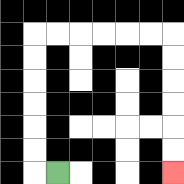{'start': '[2, 7]', 'end': '[7, 7]', 'path_directions': 'L,U,U,U,U,U,U,R,R,R,R,R,R,D,D,D,D,D,D', 'path_coordinates': '[[2, 7], [1, 7], [1, 6], [1, 5], [1, 4], [1, 3], [1, 2], [1, 1], [2, 1], [3, 1], [4, 1], [5, 1], [6, 1], [7, 1], [7, 2], [7, 3], [7, 4], [7, 5], [7, 6], [7, 7]]'}